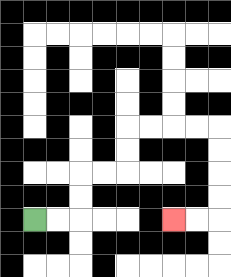{'start': '[1, 9]', 'end': '[7, 9]', 'path_directions': 'R,R,U,U,R,R,U,U,R,R,R,R,D,D,D,D,L,L', 'path_coordinates': '[[1, 9], [2, 9], [3, 9], [3, 8], [3, 7], [4, 7], [5, 7], [5, 6], [5, 5], [6, 5], [7, 5], [8, 5], [9, 5], [9, 6], [9, 7], [9, 8], [9, 9], [8, 9], [7, 9]]'}